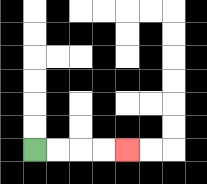{'start': '[1, 6]', 'end': '[5, 6]', 'path_directions': 'R,R,R,R', 'path_coordinates': '[[1, 6], [2, 6], [3, 6], [4, 6], [5, 6]]'}